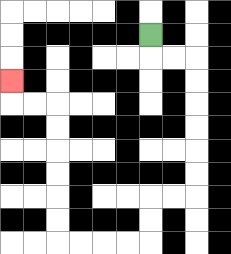{'start': '[6, 1]', 'end': '[0, 3]', 'path_directions': 'D,R,R,D,D,D,D,D,D,L,L,D,D,L,L,L,L,U,U,U,U,U,U,L,L,U', 'path_coordinates': '[[6, 1], [6, 2], [7, 2], [8, 2], [8, 3], [8, 4], [8, 5], [8, 6], [8, 7], [8, 8], [7, 8], [6, 8], [6, 9], [6, 10], [5, 10], [4, 10], [3, 10], [2, 10], [2, 9], [2, 8], [2, 7], [2, 6], [2, 5], [2, 4], [1, 4], [0, 4], [0, 3]]'}